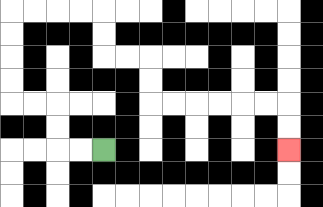{'start': '[4, 6]', 'end': '[12, 6]', 'path_directions': 'L,L,U,U,L,L,U,U,U,U,R,R,R,R,D,D,R,R,D,D,R,R,R,R,R,R,D,D', 'path_coordinates': '[[4, 6], [3, 6], [2, 6], [2, 5], [2, 4], [1, 4], [0, 4], [0, 3], [0, 2], [0, 1], [0, 0], [1, 0], [2, 0], [3, 0], [4, 0], [4, 1], [4, 2], [5, 2], [6, 2], [6, 3], [6, 4], [7, 4], [8, 4], [9, 4], [10, 4], [11, 4], [12, 4], [12, 5], [12, 6]]'}